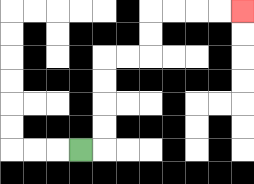{'start': '[3, 6]', 'end': '[10, 0]', 'path_directions': 'R,U,U,U,U,R,R,U,U,R,R,R,R', 'path_coordinates': '[[3, 6], [4, 6], [4, 5], [4, 4], [4, 3], [4, 2], [5, 2], [6, 2], [6, 1], [6, 0], [7, 0], [8, 0], [9, 0], [10, 0]]'}